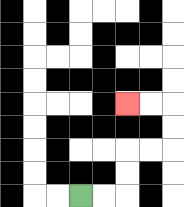{'start': '[3, 8]', 'end': '[5, 4]', 'path_directions': 'R,R,U,U,R,R,U,U,L,L', 'path_coordinates': '[[3, 8], [4, 8], [5, 8], [5, 7], [5, 6], [6, 6], [7, 6], [7, 5], [7, 4], [6, 4], [5, 4]]'}